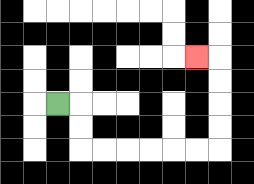{'start': '[2, 4]', 'end': '[8, 2]', 'path_directions': 'R,D,D,R,R,R,R,R,R,U,U,U,U,L', 'path_coordinates': '[[2, 4], [3, 4], [3, 5], [3, 6], [4, 6], [5, 6], [6, 6], [7, 6], [8, 6], [9, 6], [9, 5], [9, 4], [9, 3], [9, 2], [8, 2]]'}